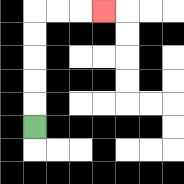{'start': '[1, 5]', 'end': '[4, 0]', 'path_directions': 'U,U,U,U,U,R,R,R', 'path_coordinates': '[[1, 5], [1, 4], [1, 3], [1, 2], [1, 1], [1, 0], [2, 0], [3, 0], [4, 0]]'}